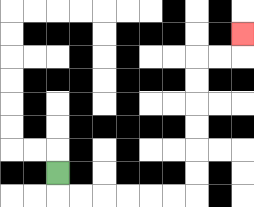{'start': '[2, 7]', 'end': '[10, 1]', 'path_directions': 'D,R,R,R,R,R,R,U,U,U,U,U,U,R,R,U', 'path_coordinates': '[[2, 7], [2, 8], [3, 8], [4, 8], [5, 8], [6, 8], [7, 8], [8, 8], [8, 7], [8, 6], [8, 5], [8, 4], [8, 3], [8, 2], [9, 2], [10, 2], [10, 1]]'}